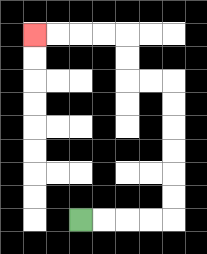{'start': '[3, 9]', 'end': '[1, 1]', 'path_directions': 'R,R,R,R,U,U,U,U,U,U,L,L,U,U,L,L,L,L', 'path_coordinates': '[[3, 9], [4, 9], [5, 9], [6, 9], [7, 9], [7, 8], [7, 7], [7, 6], [7, 5], [7, 4], [7, 3], [6, 3], [5, 3], [5, 2], [5, 1], [4, 1], [3, 1], [2, 1], [1, 1]]'}